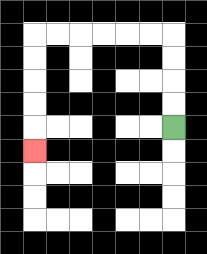{'start': '[7, 5]', 'end': '[1, 6]', 'path_directions': 'U,U,U,U,L,L,L,L,L,L,D,D,D,D,D', 'path_coordinates': '[[7, 5], [7, 4], [7, 3], [7, 2], [7, 1], [6, 1], [5, 1], [4, 1], [3, 1], [2, 1], [1, 1], [1, 2], [1, 3], [1, 4], [1, 5], [1, 6]]'}